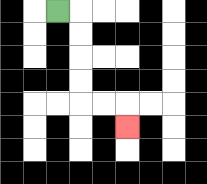{'start': '[2, 0]', 'end': '[5, 5]', 'path_directions': 'R,D,D,D,D,R,R,D', 'path_coordinates': '[[2, 0], [3, 0], [3, 1], [3, 2], [3, 3], [3, 4], [4, 4], [5, 4], [5, 5]]'}